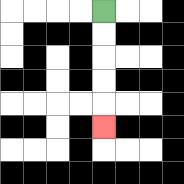{'start': '[4, 0]', 'end': '[4, 5]', 'path_directions': 'D,D,D,D,D', 'path_coordinates': '[[4, 0], [4, 1], [4, 2], [4, 3], [4, 4], [4, 5]]'}